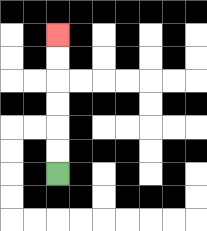{'start': '[2, 7]', 'end': '[2, 1]', 'path_directions': 'U,U,U,U,U,U', 'path_coordinates': '[[2, 7], [2, 6], [2, 5], [2, 4], [2, 3], [2, 2], [2, 1]]'}